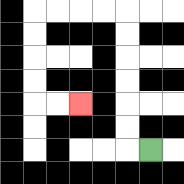{'start': '[6, 6]', 'end': '[3, 4]', 'path_directions': 'L,U,U,U,U,U,U,L,L,L,L,D,D,D,D,R,R', 'path_coordinates': '[[6, 6], [5, 6], [5, 5], [5, 4], [5, 3], [5, 2], [5, 1], [5, 0], [4, 0], [3, 0], [2, 0], [1, 0], [1, 1], [1, 2], [1, 3], [1, 4], [2, 4], [3, 4]]'}